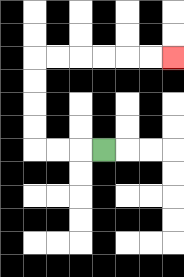{'start': '[4, 6]', 'end': '[7, 2]', 'path_directions': 'L,L,L,U,U,U,U,R,R,R,R,R,R', 'path_coordinates': '[[4, 6], [3, 6], [2, 6], [1, 6], [1, 5], [1, 4], [1, 3], [1, 2], [2, 2], [3, 2], [4, 2], [5, 2], [6, 2], [7, 2]]'}